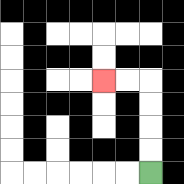{'start': '[6, 7]', 'end': '[4, 3]', 'path_directions': 'U,U,U,U,L,L', 'path_coordinates': '[[6, 7], [6, 6], [6, 5], [6, 4], [6, 3], [5, 3], [4, 3]]'}